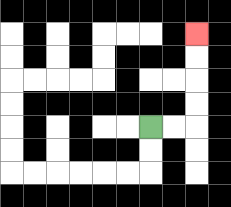{'start': '[6, 5]', 'end': '[8, 1]', 'path_directions': 'R,R,U,U,U,U', 'path_coordinates': '[[6, 5], [7, 5], [8, 5], [8, 4], [8, 3], [8, 2], [8, 1]]'}